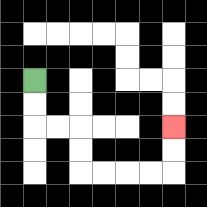{'start': '[1, 3]', 'end': '[7, 5]', 'path_directions': 'D,D,R,R,D,D,R,R,R,R,U,U', 'path_coordinates': '[[1, 3], [1, 4], [1, 5], [2, 5], [3, 5], [3, 6], [3, 7], [4, 7], [5, 7], [6, 7], [7, 7], [7, 6], [7, 5]]'}